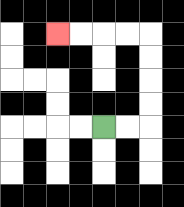{'start': '[4, 5]', 'end': '[2, 1]', 'path_directions': 'R,R,U,U,U,U,L,L,L,L', 'path_coordinates': '[[4, 5], [5, 5], [6, 5], [6, 4], [6, 3], [6, 2], [6, 1], [5, 1], [4, 1], [3, 1], [2, 1]]'}